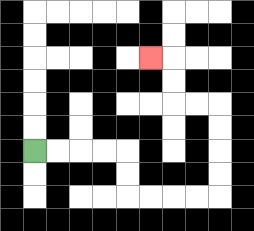{'start': '[1, 6]', 'end': '[6, 2]', 'path_directions': 'R,R,R,R,D,D,R,R,R,R,U,U,U,U,L,L,U,U,L', 'path_coordinates': '[[1, 6], [2, 6], [3, 6], [4, 6], [5, 6], [5, 7], [5, 8], [6, 8], [7, 8], [8, 8], [9, 8], [9, 7], [9, 6], [9, 5], [9, 4], [8, 4], [7, 4], [7, 3], [7, 2], [6, 2]]'}